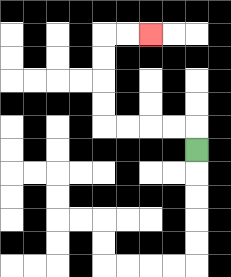{'start': '[8, 6]', 'end': '[6, 1]', 'path_directions': 'U,L,L,L,L,U,U,U,U,R,R', 'path_coordinates': '[[8, 6], [8, 5], [7, 5], [6, 5], [5, 5], [4, 5], [4, 4], [4, 3], [4, 2], [4, 1], [5, 1], [6, 1]]'}